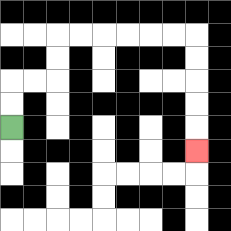{'start': '[0, 5]', 'end': '[8, 6]', 'path_directions': 'U,U,R,R,U,U,R,R,R,R,R,R,D,D,D,D,D', 'path_coordinates': '[[0, 5], [0, 4], [0, 3], [1, 3], [2, 3], [2, 2], [2, 1], [3, 1], [4, 1], [5, 1], [6, 1], [7, 1], [8, 1], [8, 2], [8, 3], [8, 4], [8, 5], [8, 6]]'}